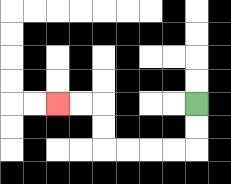{'start': '[8, 4]', 'end': '[2, 4]', 'path_directions': 'D,D,L,L,L,L,U,U,L,L', 'path_coordinates': '[[8, 4], [8, 5], [8, 6], [7, 6], [6, 6], [5, 6], [4, 6], [4, 5], [4, 4], [3, 4], [2, 4]]'}